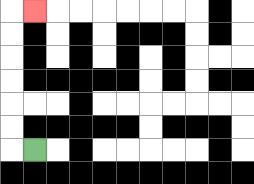{'start': '[1, 6]', 'end': '[1, 0]', 'path_directions': 'L,U,U,U,U,U,U,R', 'path_coordinates': '[[1, 6], [0, 6], [0, 5], [0, 4], [0, 3], [0, 2], [0, 1], [0, 0], [1, 0]]'}